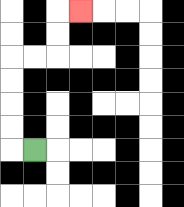{'start': '[1, 6]', 'end': '[3, 0]', 'path_directions': 'L,U,U,U,U,R,R,U,U,R', 'path_coordinates': '[[1, 6], [0, 6], [0, 5], [0, 4], [0, 3], [0, 2], [1, 2], [2, 2], [2, 1], [2, 0], [3, 0]]'}